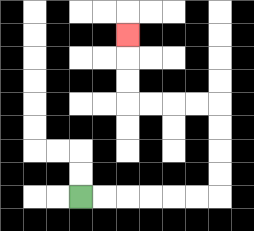{'start': '[3, 8]', 'end': '[5, 1]', 'path_directions': 'R,R,R,R,R,R,U,U,U,U,L,L,L,L,U,U,U', 'path_coordinates': '[[3, 8], [4, 8], [5, 8], [6, 8], [7, 8], [8, 8], [9, 8], [9, 7], [9, 6], [9, 5], [9, 4], [8, 4], [7, 4], [6, 4], [5, 4], [5, 3], [5, 2], [5, 1]]'}